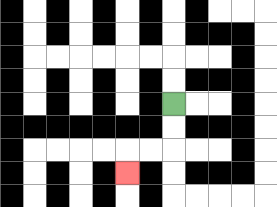{'start': '[7, 4]', 'end': '[5, 7]', 'path_directions': 'D,D,L,L,D', 'path_coordinates': '[[7, 4], [7, 5], [7, 6], [6, 6], [5, 6], [5, 7]]'}